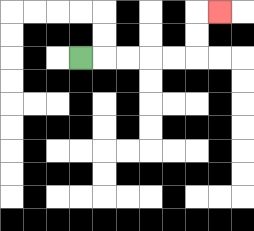{'start': '[3, 2]', 'end': '[9, 0]', 'path_directions': 'R,R,R,R,R,U,U,R', 'path_coordinates': '[[3, 2], [4, 2], [5, 2], [6, 2], [7, 2], [8, 2], [8, 1], [8, 0], [9, 0]]'}